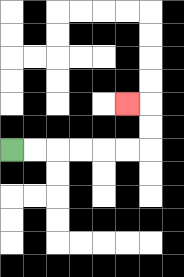{'start': '[0, 6]', 'end': '[5, 4]', 'path_directions': 'R,R,R,R,R,R,U,U,L', 'path_coordinates': '[[0, 6], [1, 6], [2, 6], [3, 6], [4, 6], [5, 6], [6, 6], [6, 5], [6, 4], [5, 4]]'}